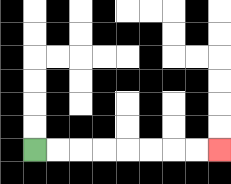{'start': '[1, 6]', 'end': '[9, 6]', 'path_directions': 'R,R,R,R,R,R,R,R', 'path_coordinates': '[[1, 6], [2, 6], [3, 6], [4, 6], [5, 6], [6, 6], [7, 6], [8, 6], [9, 6]]'}